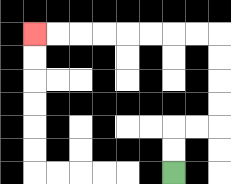{'start': '[7, 7]', 'end': '[1, 1]', 'path_directions': 'U,U,R,R,U,U,U,U,L,L,L,L,L,L,L,L', 'path_coordinates': '[[7, 7], [7, 6], [7, 5], [8, 5], [9, 5], [9, 4], [9, 3], [9, 2], [9, 1], [8, 1], [7, 1], [6, 1], [5, 1], [4, 1], [3, 1], [2, 1], [1, 1]]'}